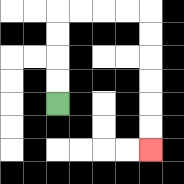{'start': '[2, 4]', 'end': '[6, 6]', 'path_directions': 'U,U,U,U,R,R,R,R,D,D,D,D,D,D', 'path_coordinates': '[[2, 4], [2, 3], [2, 2], [2, 1], [2, 0], [3, 0], [4, 0], [5, 0], [6, 0], [6, 1], [6, 2], [6, 3], [6, 4], [6, 5], [6, 6]]'}